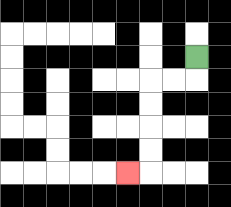{'start': '[8, 2]', 'end': '[5, 7]', 'path_directions': 'D,L,L,D,D,D,D,L', 'path_coordinates': '[[8, 2], [8, 3], [7, 3], [6, 3], [6, 4], [6, 5], [6, 6], [6, 7], [5, 7]]'}